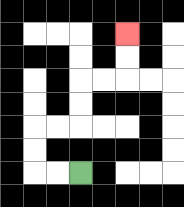{'start': '[3, 7]', 'end': '[5, 1]', 'path_directions': 'L,L,U,U,R,R,U,U,R,R,U,U', 'path_coordinates': '[[3, 7], [2, 7], [1, 7], [1, 6], [1, 5], [2, 5], [3, 5], [3, 4], [3, 3], [4, 3], [5, 3], [5, 2], [5, 1]]'}